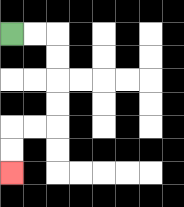{'start': '[0, 1]', 'end': '[0, 7]', 'path_directions': 'R,R,D,D,D,D,L,L,D,D', 'path_coordinates': '[[0, 1], [1, 1], [2, 1], [2, 2], [2, 3], [2, 4], [2, 5], [1, 5], [0, 5], [0, 6], [0, 7]]'}